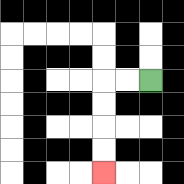{'start': '[6, 3]', 'end': '[4, 7]', 'path_directions': 'L,L,D,D,D,D', 'path_coordinates': '[[6, 3], [5, 3], [4, 3], [4, 4], [4, 5], [4, 6], [4, 7]]'}